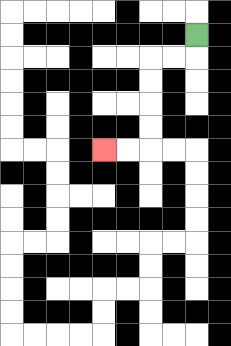{'start': '[8, 1]', 'end': '[4, 6]', 'path_directions': 'D,L,L,D,D,D,D,L,L', 'path_coordinates': '[[8, 1], [8, 2], [7, 2], [6, 2], [6, 3], [6, 4], [6, 5], [6, 6], [5, 6], [4, 6]]'}